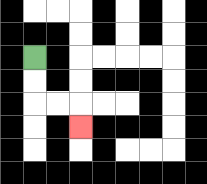{'start': '[1, 2]', 'end': '[3, 5]', 'path_directions': 'D,D,R,R,D', 'path_coordinates': '[[1, 2], [1, 3], [1, 4], [2, 4], [3, 4], [3, 5]]'}